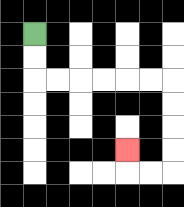{'start': '[1, 1]', 'end': '[5, 6]', 'path_directions': 'D,D,R,R,R,R,R,R,D,D,D,D,L,L,U', 'path_coordinates': '[[1, 1], [1, 2], [1, 3], [2, 3], [3, 3], [4, 3], [5, 3], [6, 3], [7, 3], [7, 4], [7, 5], [7, 6], [7, 7], [6, 7], [5, 7], [5, 6]]'}